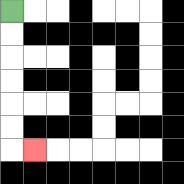{'start': '[0, 0]', 'end': '[1, 6]', 'path_directions': 'D,D,D,D,D,D,R', 'path_coordinates': '[[0, 0], [0, 1], [0, 2], [0, 3], [0, 4], [0, 5], [0, 6], [1, 6]]'}